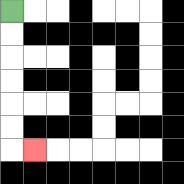{'start': '[0, 0]', 'end': '[1, 6]', 'path_directions': 'D,D,D,D,D,D,R', 'path_coordinates': '[[0, 0], [0, 1], [0, 2], [0, 3], [0, 4], [0, 5], [0, 6], [1, 6]]'}